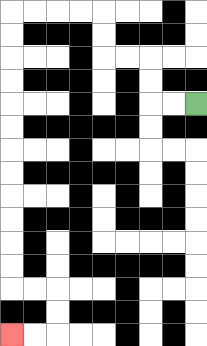{'start': '[8, 4]', 'end': '[0, 14]', 'path_directions': 'L,L,U,U,L,L,U,U,L,L,L,L,D,D,D,D,D,D,D,D,D,D,D,D,R,R,D,D,L,L', 'path_coordinates': '[[8, 4], [7, 4], [6, 4], [6, 3], [6, 2], [5, 2], [4, 2], [4, 1], [4, 0], [3, 0], [2, 0], [1, 0], [0, 0], [0, 1], [0, 2], [0, 3], [0, 4], [0, 5], [0, 6], [0, 7], [0, 8], [0, 9], [0, 10], [0, 11], [0, 12], [1, 12], [2, 12], [2, 13], [2, 14], [1, 14], [0, 14]]'}